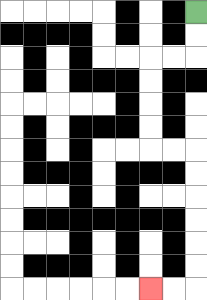{'start': '[8, 0]', 'end': '[6, 12]', 'path_directions': 'D,D,L,L,D,D,D,D,R,R,D,D,D,D,D,D,L,L', 'path_coordinates': '[[8, 0], [8, 1], [8, 2], [7, 2], [6, 2], [6, 3], [6, 4], [6, 5], [6, 6], [7, 6], [8, 6], [8, 7], [8, 8], [8, 9], [8, 10], [8, 11], [8, 12], [7, 12], [6, 12]]'}